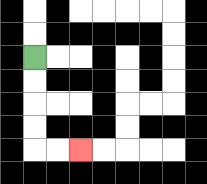{'start': '[1, 2]', 'end': '[3, 6]', 'path_directions': 'D,D,D,D,R,R', 'path_coordinates': '[[1, 2], [1, 3], [1, 4], [1, 5], [1, 6], [2, 6], [3, 6]]'}